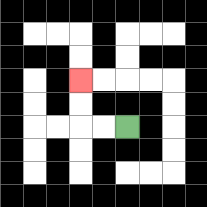{'start': '[5, 5]', 'end': '[3, 3]', 'path_directions': 'L,L,U,U', 'path_coordinates': '[[5, 5], [4, 5], [3, 5], [3, 4], [3, 3]]'}